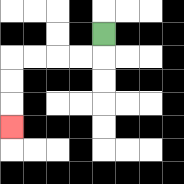{'start': '[4, 1]', 'end': '[0, 5]', 'path_directions': 'D,L,L,L,L,D,D,D', 'path_coordinates': '[[4, 1], [4, 2], [3, 2], [2, 2], [1, 2], [0, 2], [0, 3], [0, 4], [0, 5]]'}